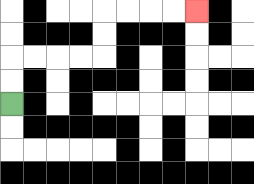{'start': '[0, 4]', 'end': '[8, 0]', 'path_directions': 'U,U,R,R,R,R,U,U,R,R,R,R', 'path_coordinates': '[[0, 4], [0, 3], [0, 2], [1, 2], [2, 2], [3, 2], [4, 2], [4, 1], [4, 0], [5, 0], [6, 0], [7, 0], [8, 0]]'}